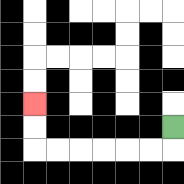{'start': '[7, 5]', 'end': '[1, 4]', 'path_directions': 'D,L,L,L,L,L,L,U,U', 'path_coordinates': '[[7, 5], [7, 6], [6, 6], [5, 6], [4, 6], [3, 6], [2, 6], [1, 6], [1, 5], [1, 4]]'}